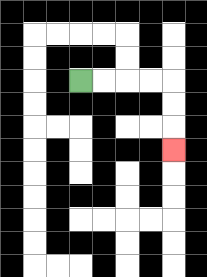{'start': '[3, 3]', 'end': '[7, 6]', 'path_directions': 'R,R,R,R,D,D,D', 'path_coordinates': '[[3, 3], [4, 3], [5, 3], [6, 3], [7, 3], [7, 4], [7, 5], [7, 6]]'}